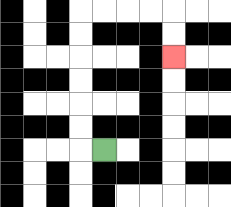{'start': '[4, 6]', 'end': '[7, 2]', 'path_directions': 'L,U,U,U,U,U,U,R,R,R,R,D,D', 'path_coordinates': '[[4, 6], [3, 6], [3, 5], [3, 4], [3, 3], [3, 2], [3, 1], [3, 0], [4, 0], [5, 0], [6, 0], [7, 0], [7, 1], [7, 2]]'}